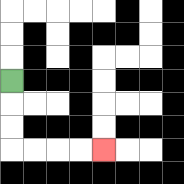{'start': '[0, 3]', 'end': '[4, 6]', 'path_directions': 'D,D,D,R,R,R,R', 'path_coordinates': '[[0, 3], [0, 4], [0, 5], [0, 6], [1, 6], [2, 6], [3, 6], [4, 6]]'}